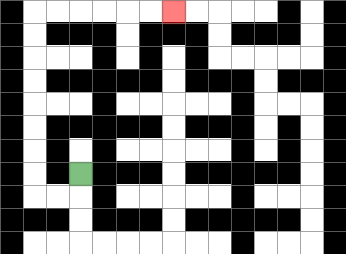{'start': '[3, 7]', 'end': '[7, 0]', 'path_directions': 'D,L,L,U,U,U,U,U,U,U,U,R,R,R,R,R,R', 'path_coordinates': '[[3, 7], [3, 8], [2, 8], [1, 8], [1, 7], [1, 6], [1, 5], [1, 4], [1, 3], [1, 2], [1, 1], [1, 0], [2, 0], [3, 0], [4, 0], [5, 0], [6, 0], [7, 0]]'}